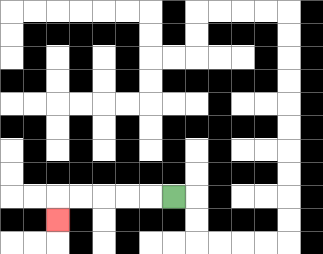{'start': '[7, 8]', 'end': '[2, 9]', 'path_directions': 'L,L,L,L,L,D', 'path_coordinates': '[[7, 8], [6, 8], [5, 8], [4, 8], [3, 8], [2, 8], [2, 9]]'}